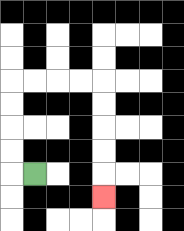{'start': '[1, 7]', 'end': '[4, 8]', 'path_directions': 'L,U,U,U,U,R,R,R,R,D,D,D,D,D', 'path_coordinates': '[[1, 7], [0, 7], [0, 6], [0, 5], [0, 4], [0, 3], [1, 3], [2, 3], [3, 3], [4, 3], [4, 4], [4, 5], [4, 6], [4, 7], [4, 8]]'}